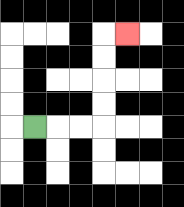{'start': '[1, 5]', 'end': '[5, 1]', 'path_directions': 'R,R,R,U,U,U,U,R', 'path_coordinates': '[[1, 5], [2, 5], [3, 5], [4, 5], [4, 4], [4, 3], [4, 2], [4, 1], [5, 1]]'}